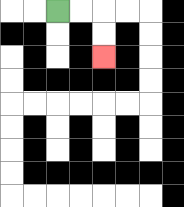{'start': '[2, 0]', 'end': '[4, 2]', 'path_directions': 'R,R,D,D', 'path_coordinates': '[[2, 0], [3, 0], [4, 0], [4, 1], [4, 2]]'}